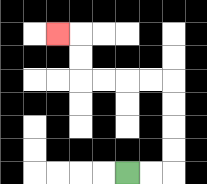{'start': '[5, 7]', 'end': '[2, 1]', 'path_directions': 'R,R,U,U,U,U,L,L,L,L,U,U,L', 'path_coordinates': '[[5, 7], [6, 7], [7, 7], [7, 6], [7, 5], [7, 4], [7, 3], [6, 3], [5, 3], [4, 3], [3, 3], [3, 2], [3, 1], [2, 1]]'}